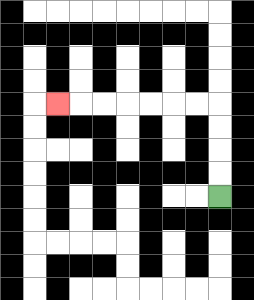{'start': '[9, 8]', 'end': '[2, 4]', 'path_directions': 'U,U,U,U,L,L,L,L,L,L,L', 'path_coordinates': '[[9, 8], [9, 7], [9, 6], [9, 5], [9, 4], [8, 4], [7, 4], [6, 4], [5, 4], [4, 4], [3, 4], [2, 4]]'}